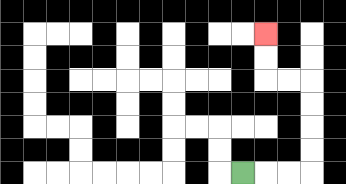{'start': '[10, 7]', 'end': '[11, 1]', 'path_directions': 'R,R,R,U,U,U,U,L,L,U,U', 'path_coordinates': '[[10, 7], [11, 7], [12, 7], [13, 7], [13, 6], [13, 5], [13, 4], [13, 3], [12, 3], [11, 3], [11, 2], [11, 1]]'}